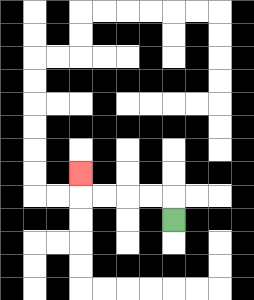{'start': '[7, 9]', 'end': '[3, 7]', 'path_directions': 'U,L,L,L,L,U', 'path_coordinates': '[[7, 9], [7, 8], [6, 8], [5, 8], [4, 8], [3, 8], [3, 7]]'}